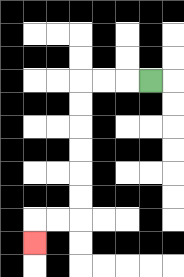{'start': '[6, 3]', 'end': '[1, 10]', 'path_directions': 'L,L,L,D,D,D,D,D,D,L,L,D', 'path_coordinates': '[[6, 3], [5, 3], [4, 3], [3, 3], [3, 4], [3, 5], [3, 6], [3, 7], [3, 8], [3, 9], [2, 9], [1, 9], [1, 10]]'}